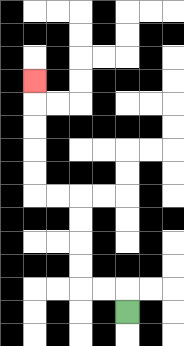{'start': '[5, 13]', 'end': '[1, 3]', 'path_directions': 'U,L,L,U,U,U,U,L,L,U,U,U,U,U', 'path_coordinates': '[[5, 13], [5, 12], [4, 12], [3, 12], [3, 11], [3, 10], [3, 9], [3, 8], [2, 8], [1, 8], [1, 7], [1, 6], [1, 5], [1, 4], [1, 3]]'}